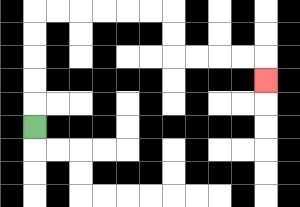{'start': '[1, 5]', 'end': '[11, 3]', 'path_directions': 'U,U,U,U,U,R,R,R,R,R,R,D,D,R,R,R,R,D', 'path_coordinates': '[[1, 5], [1, 4], [1, 3], [1, 2], [1, 1], [1, 0], [2, 0], [3, 0], [4, 0], [5, 0], [6, 0], [7, 0], [7, 1], [7, 2], [8, 2], [9, 2], [10, 2], [11, 2], [11, 3]]'}